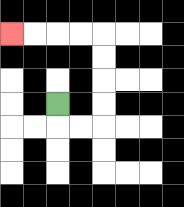{'start': '[2, 4]', 'end': '[0, 1]', 'path_directions': 'D,R,R,U,U,U,U,L,L,L,L', 'path_coordinates': '[[2, 4], [2, 5], [3, 5], [4, 5], [4, 4], [4, 3], [4, 2], [4, 1], [3, 1], [2, 1], [1, 1], [0, 1]]'}